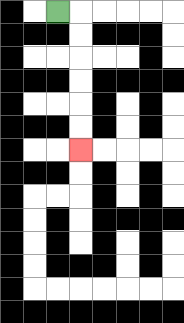{'start': '[2, 0]', 'end': '[3, 6]', 'path_directions': 'R,D,D,D,D,D,D', 'path_coordinates': '[[2, 0], [3, 0], [3, 1], [3, 2], [3, 3], [3, 4], [3, 5], [3, 6]]'}